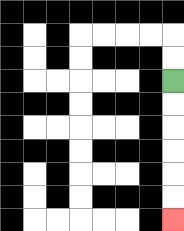{'start': '[7, 3]', 'end': '[7, 9]', 'path_directions': 'D,D,D,D,D,D', 'path_coordinates': '[[7, 3], [7, 4], [7, 5], [7, 6], [7, 7], [7, 8], [7, 9]]'}